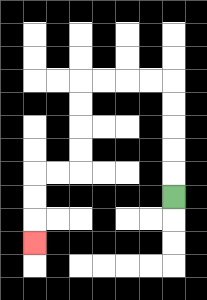{'start': '[7, 8]', 'end': '[1, 10]', 'path_directions': 'U,U,U,U,U,L,L,L,L,D,D,D,D,L,L,D,D,D', 'path_coordinates': '[[7, 8], [7, 7], [7, 6], [7, 5], [7, 4], [7, 3], [6, 3], [5, 3], [4, 3], [3, 3], [3, 4], [3, 5], [3, 6], [3, 7], [2, 7], [1, 7], [1, 8], [1, 9], [1, 10]]'}